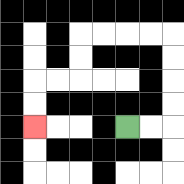{'start': '[5, 5]', 'end': '[1, 5]', 'path_directions': 'R,R,U,U,U,U,L,L,L,L,D,D,L,L,D,D', 'path_coordinates': '[[5, 5], [6, 5], [7, 5], [7, 4], [7, 3], [7, 2], [7, 1], [6, 1], [5, 1], [4, 1], [3, 1], [3, 2], [3, 3], [2, 3], [1, 3], [1, 4], [1, 5]]'}